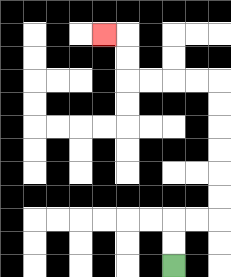{'start': '[7, 11]', 'end': '[4, 1]', 'path_directions': 'U,U,R,R,U,U,U,U,U,U,L,L,L,L,U,U,L', 'path_coordinates': '[[7, 11], [7, 10], [7, 9], [8, 9], [9, 9], [9, 8], [9, 7], [9, 6], [9, 5], [9, 4], [9, 3], [8, 3], [7, 3], [6, 3], [5, 3], [5, 2], [5, 1], [4, 1]]'}